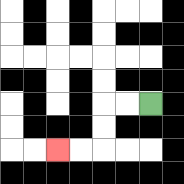{'start': '[6, 4]', 'end': '[2, 6]', 'path_directions': 'L,L,D,D,L,L', 'path_coordinates': '[[6, 4], [5, 4], [4, 4], [4, 5], [4, 6], [3, 6], [2, 6]]'}